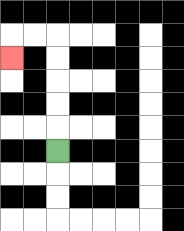{'start': '[2, 6]', 'end': '[0, 2]', 'path_directions': 'U,U,U,U,U,L,L,D', 'path_coordinates': '[[2, 6], [2, 5], [2, 4], [2, 3], [2, 2], [2, 1], [1, 1], [0, 1], [0, 2]]'}